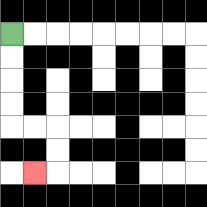{'start': '[0, 1]', 'end': '[1, 7]', 'path_directions': 'D,D,D,D,R,R,D,D,L', 'path_coordinates': '[[0, 1], [0, 2], [0, 3], [0, 4], [0, 5], [1, 5], [2, 5], [2, 6], [2, 7], [1, 7]]'}